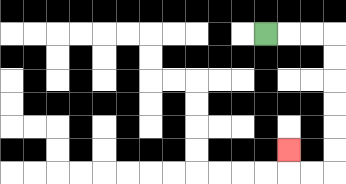{'start': '[11, 1]', 'end': '[12, 6]', 'path_directions': 'R,R,R,D,D,D,D,D,D,L,L,U', 'path_coordinates': '[[11, 1], [12, 1], [13, 1], [14, 1], [14, 2], [14, 3], [14, 4], [14, 5], [14, 6], [14, 7], [13, 7], [12, 7], [12, 6]]'}